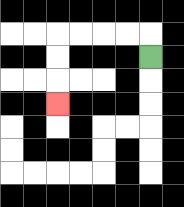{'start': '[6, 2]', 'end': '[2, 4]', 'path_directions': 'U,L,L,L,L,D,D,D', 'path_coordinates': '[[6, 2], [6, 1], [5, 1], [4, 1], [3, 1], [2, 1], [2, 2], [2, 3], [2, 4]]'}